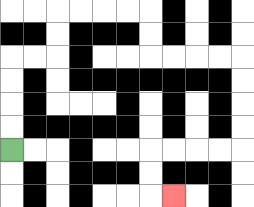{'start': '[0, 6]', 'end': '[7, 8]', 'path_directions': 'U,U,U,U,R,R,U,U,R,R,R,R,D,D,R,R,R,R,D,D,D,D,L,L,L,L,D,D,R', 'path_coordinates': '[[0, 6], [0, 5], [0, 4], [0, 3], [0, 2], [1, 2], [2, 2], [2, 1], [2, 0], [3, 0], [4, 0], [5, 0], [6, 0], [6, 1], [6, 2], [7, 2], [8, 2], [9, 2], [10, 2], [10, 3], [10, 4], [10, 5], [10, 6], [9, 6], [8, 6], [7, 6], [6, 6], [6, 7], [6, 8], [7, 8]]'}